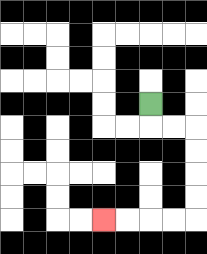{'start': '[6, 4]', 'end': '[4, 9]', 'path_directions': 'D,R,R,D,D,D,D,L,L,L,L', 'path_coordinates': '[[6, 4], [6, 5], [7, 5], [8, 5], [8, 6], [8, 7], [8, 8], [8, 9], [7, 9], [6, 9], [5, 9], [4, 9]]'}